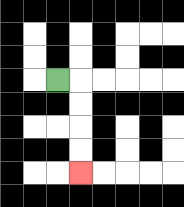{'start': '[2, 3]', 'end': '[3, 7]', 'path_directions': 'R,D,D,D,D', 'path_coordinates': '[[2, 3], [3, 3], [3, 4], [3, 5], [3, 6], [3, 7]]'}